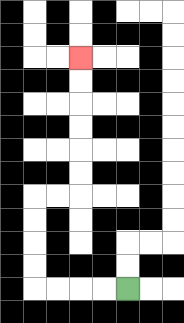{'start': '[5, 12]', 'end': '[3, 2]', 'path_directions': 'L,L,L,L,U,U,U,U,R,R,U,U,U,U,U,U', 'path_coordinates': '[[5, 12], [4, 12], [3, 12], [2, 12], [1, 12], [1, 11], [1, 10], [1, 9], [1, 8], [2, 8], [3, 8], [3, 7], [3, 6], [3, 5], [3, 4], [3, 3], [3, 2]]'}